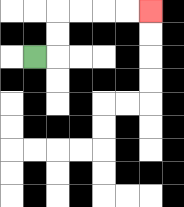{'start': '[1, 2]', 'end': '[6, 0]', 'path_directions': 'R,U,U,R,R,R,R', 'path_coordinates': '[[1, 2], [2, 2], [2, 1], [2, 0], [3, 0], [4, 0], [5, 0], [6, 0]]'}